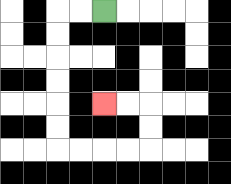{'start': '[4, 0]', 'end': '[4, 4]', 'path_directions': 'L,L,D,D,D,D,D,D,R,R,R,R,U,U,L,L', 'path_coordinates': '[[4, 0], [3, 0], [2, 0], [2, 1], [2, 2], [2, 3], [2, 4], [2, 5], [2, 6], [3, 6], [4, 6], [5, 6], [6, 6], [6, 5], [6, 4], [5, 4], [4, 4]]'}